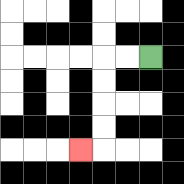{'start': '[6, 2]', 'end': '[3, 6]', 'path_directions': 'L,L,D,D,D,D,L', 'path_coordinates': '[[6, 2], [5, 2], [4, 2], [4, 3], [4, 4], [4, 5], [4, 6], [3, 6]]'}